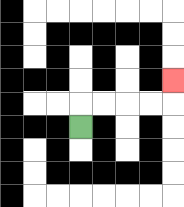{'start': '[3, 5]', 'end': '[7, 3]', 'path_directions': 'U,R,R,R,R,U', 'path_coordinates': '[[3, 5], [3, 4], [4, 4], [5, 4], [6, 4], [7, 4], [7, 3]]'}